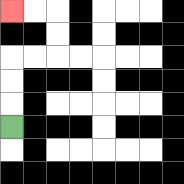{'start': '[0, 5]', 'end': '[0, 0]', 'path_directions': 'U,U,U,R,R,U,U,L,L', 'path_coordinates': '[[0, 5], [0, 4], [0, 3], [0, 2], [1, 2], [2, 2], [2, 1], [2, 0], [1, 0], [0, 0]]'}